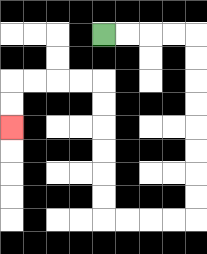{'start': '[4, 1]', 'end': '[0, 5]', 'path_directions': 'R,R,R,R,D,D,D,D,D,D,D,D,L,L,L,L,U,U,U,U,U,U,L,L,L,L,D,D', 'path_coordinates': '[[4, 1], [5, 1], [6, 1], [7, 1], [8, 1], [8, 2], [8, 3], [8, 4], [8, 5], [8, 6], [8, 7], [8, 8], [8, 9], [7, 9], [6, 9], [5, 9], [4, 9], [4, 8], [4, 7], [4, 6], [4, 5], [4, 4], [4, 3], [3, 3], [2, 3], [1, 3], [0, 3], [0, 4], [0, 5]]'}